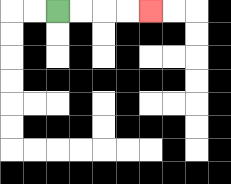{'start': '[2, 0]', 'end': '[6, 0]', 'path_directions': 'R,R,R,R', 'path_coordinates': '[[2, 0], [3, 0], [4, 0], [5, 0], [6, 0]]'}